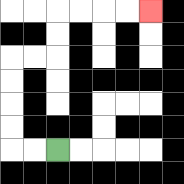{'start': '[2, 6]', 'end': '[6, 0]', 'path_directions': 'L,L,U,U,U,U,R,R,U,U,R,R,R,R', 'path_coordinates': '[[2, 6], [1, 6], [0, 6], [0, 5], [0, 4], [0, 3], [0, 2], [1, 2], [2, 2], [2, 1], [2, 0], [3, 0], [4, 0], [5, 0], [6, 0]]'}